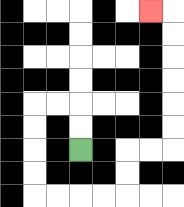{'start': '[3, 6]', 'end': '[6, 0]', 'path_directions': 'U,U,L,L,D,D,D,D,R,R,R,R,U,U,R,R,U,U,U,U,U,U,L', 'path_coordinates': '[[3, 6], [3, 5], [3, 4], [2, 4], [1, 4], [1, 5], [1, 6], [1, 7], [1, 8], [2, 8], [3, 8], [4, 8], [5, 8], [5, 7], [5, 6], [6, 6], [7, 6], [7, 5], [7, 4], [7, 3], [7, 2], [7, 1], [7, 0], [6, 0]]'}